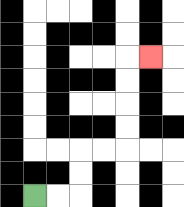{'start': '[1, 8]', 'end': '[6, 2]', 'path_directions': 'R,R,U,U,R,R,U,U,U,U,R', 'path_coordinates': '[[1, 8], [2, 8], [3, 8], [3, 7], [3, 6], [4, 6], [5, 6], [5, 5], [5, 4], [5, 3], [5, 2], [6, 2]]'}